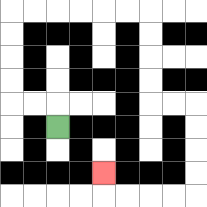{'start': '[2, 5]', 'end': '[4, 7]', 'path_directions': 'U,L,L,U,U,U,U,R,R,R,R,R,R,D,D,D,D,R,R,D,D,D,D,L,L,L,L,U', 'path_coordinates': '[[2, 5], [2, 4], [1, 4], [0, 4], [0, 3], [0, 2], [0, 1], [0, 0], [1, 0], [2, 0], [3, 0], [4, 0], [5, 0], [6, 0], [6, 1], [6, 2], [6, 3], [6, 4], [7, 4], [8, 4], [8, 5], [8, 6], [8, 7], [8, 8], [7, 8], [6, 8], [5, 8], [4, 8], [4, 7]]'}